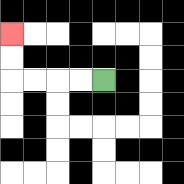{'start': '[4, 3]', 'end': '[0, 1]', 'path_directions': 'L,L,L,L,U,U', 'path_coordinates': '[[4, 3], [3, 3], [2, 3], [1, 3], [0, 3], [0, 2], [0, 1]]'}